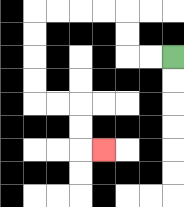{'start': '[7, 2]', 'end': '[4, 6]', 'path_directions': 'L,L,U,U,L,L,L,L,D,D,D,D,R,R,D,D,R', 'path_coordinates': '[[7, 2], [6, 2], [5, 2], [5, 1], [5, 0], [4, 0], [3, 0], [2, 0], [1, 0], [1, 1], [1, 2], [1, 3], [1, 4], [2, 4], [3, 4], [3, 5], [3, 6], [4, 6]]'}